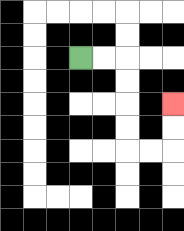{'start': '[3, 2]', 'end': '[7, 4]', 'path_directions': 'R,R,D,D,D,D,R,R,U,U', 'path_coordinates': '[[3, 2], [4, 2], [5, 2], [5, 3], [5, 4], [5, 5], [5, 6], [6, 6], [7, 6], [7, 5], [7, 4]]'}